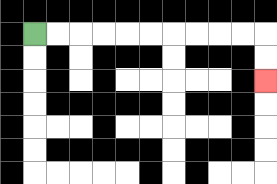{'start': '[1, 1]', 'end': '[11, 3]', 'path_directions': 'R,R,R,R,R,R,R,R,R,R,D,D', 'path_coordinates': '[[1, 1], [2, 1], [3, 1], [4, 1], [5, 1], [6, 1], [7, 1], [8, 1], [9, 1], [10, 1], [11, 1], [11, 2], [11, 3]]'}